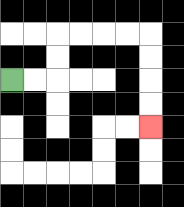{'start': '[0, 3]', 'end': '[6, 5]', 'path_directions': 'R,R,U,U,R,R,R,R,D,D,D,D', 'path_coordinates': '[[0, 3], [1, 3], [2, 3], [2, 2], [2, 1], [3, 1], [4, 1], [5, 1], [6, 1], [6, 2], [6, 3], [6, 4], [6, 5]]'}